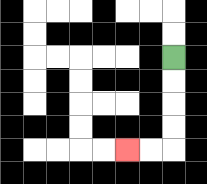{'start': '[7, 2]', 'end': '[5, 6]', 'path_directions': 'D,D,D,D,L,L', 'path_coordinates': '[[7, 2], [7, 3], [7, 4], [7, 5], [7, 6], [6, 6], [5, 6]]'}